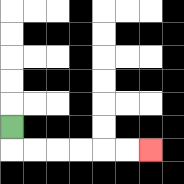{'start': '[0, 5]', 'end': '[6, 6]', 'path_directions': 'D,R,R,R,R,R,R', 'path_coordinates': '[[0, 5], [0, 6], [1, 6], [2, 6], [3, 6], [4, 6], [5, 6], [6, 6]]'}